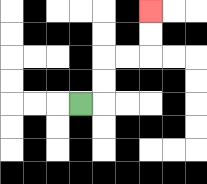{'start': '[3, 4]', 'end': '[6, 0]', 'path_directions': 'R,U,U,R,R,U,U', 'path_coordinates': '[[3, 4], [4, 4], [4, 3], [4, 2], [5, 2], [6, 2], [6, 1], [6, 0]]'}